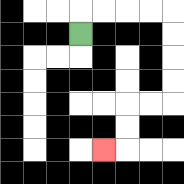{'start': '[3, 1]', 'end': '[4, 6]', 'path_directions': 'U,R,R,R,R,D,D,D,D,L,L,D,D,L', 'path_coordinates': '[[3, 1], [3, 0], [4, 0], [5, 0], [6, 0], [7, 0], [7, 1], [7, 2], [7, 3], [7, 4], [6, 4], [5, 4], [5, 5], [5, 6], [4, 6]]'}